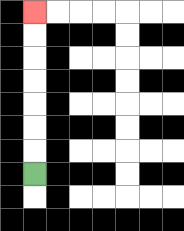{'start': '[1, 7]', 'end': '[1, 0]', 'path_directions': 'U,U,U,U,U,U,U', 'path_coordinates': '[[1, 7], [1, 6], [1, 5], [1, 4], [1, 3], [1, 2], [1, 1], [1, 0]]'}